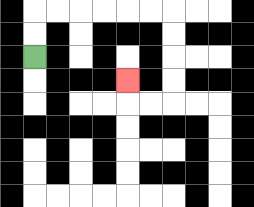{'start': '[1, 2]', 'end': '[5, 3]', 'path_directions': 'U,U,R,R,R,R,R,R,D,D,D,D,L,L,U', 'path_coordinates': '[[1, 2], [1, 1], [1, 0], [2, 0], [3, 0], [4, 0], [5, 0], [6, 0], [7, 0], [7, 1], [7, 2], [7, 3], [7, 4], [6, 4], [5, 4], [5, 3]]'}